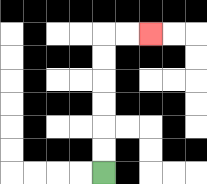{'start': '[4, 7]', 'end': '[6, 1]', 'path_directions': 'U,U,U,U,U,U,R,R', 'path_coordinates': '[[4, 7], [4, 6], [4, 5], [4, 4], [4, 3], [4, 2], [4, 1], [5, 1], [6, 1]]'}